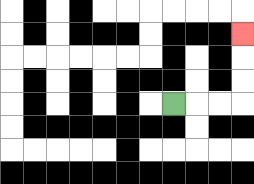{'start': '[7, 4]', 'end': '[10, 1]', 'path_directions': 'R,R,R,U,U,U', 'path_coordinates': '[[7, 4], [8, 4], [9, 4], [10, 4], [10, 3], [10, 2], [10, 1]]'}